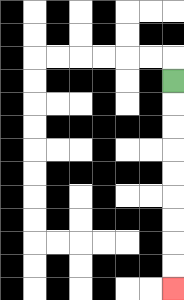{'start': '[7, 3]', 'end': '[7, 12]', 'path_directions': 'D,D,D,D,D,D,D,D,D', 'path_coordinates': '[[7, 3], [7, 4], [7, 5], [7, 6], [7, 7], [7, 8], [7, 9], [7, 10], [7, 11], [7, 12]]'}